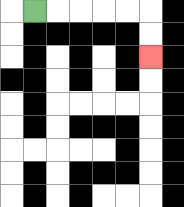{'start': '[1, 0]', 'end': '[6, 2]', 'path_directions': 'R,R,R,R,R,D,D', 'path_coordinates': '[[1, 0], [2, 0], [3, 0], [4, 0], [5, 0], [6, 0], [6, 1], [6, 2]]'}